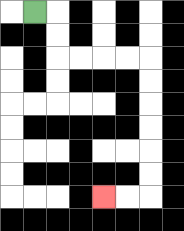{'start': '[1, 0]', 'end': '[4, 8]', 'path_directions': 'R,D,D,R,R,R,R,D,D,D,D,D,D,L,L', 'path_coordinates': '[[1, 0], [2, 0], [2, 1], [2, 2], [3, 2], [4, 2], [5, 2], [6, 2], [6, 3], [6, 4], [6, 5], [6, 6], [6, 7], [6, 8], [5, 8], [4, 8]]'}